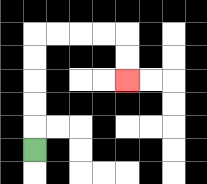{'start': '[1, 6]', 'end': '[5, 3]', 'path_directions': 'U,U,U,U,U,R,R,R,R,D,D', 'path_coordinates': '[[1, 6], [1, 5], [1, 4], [1, 3], [1, 2], [1, 1], [2, 1], [3, 1], [4, 1], [5, 1], [5, 2], [5, 3]]'}